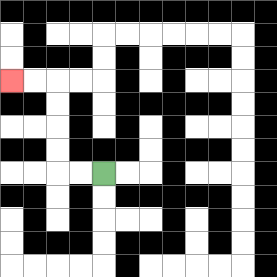{'start': '[4, 7]', 'end': '[0, 3]', 'path_directions': 'L,L,U,U,U,U,L,L', 'path_coordinates': '[[4, 7], [3, 7], [2, 7], [2, 6], [2, 5], [2, 4], [2, 3], [1, 3], [0, 3]]'}